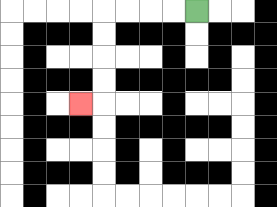{'start': '[8, 0]', 'end': '[3, 4]', 'path_directions': 'L,L,L,L,D,D,D,D,L', 'path_coordinates': '[[8, 0], [7, 0], [6, 0], [5, 0], [4, 0], [4, 1], [4, 2], [4, 3], [4, 4], [3, 4]]'}